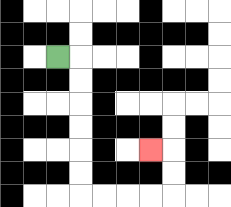{'start': '[2, 2]', 'end': '[6, 6]', 'path_directions': 'R,D,D,D,D,D,D,R,R,R,R,U,U,L', 'path_coordinates': '[[2, 2], [3, 2], [3, 3], [3, 4], [3, 5], [3, 6], [3, 7], [3, 8], [4, 8], [5, 8], [6, 8], [7, 8], [7, 7], [7, 6], [6, 6]]'}